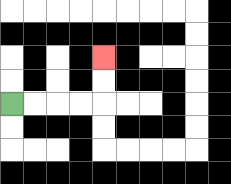{'start': '[0, 4]', 'end': '[4, 2]', 'path_directions': 'R,R,R,R,U,U', 'path_coordinates': '[[0, 4], [1, 4], [2, 4], [3, 4], [4, 4], [4, 3], [4, 2]]'}